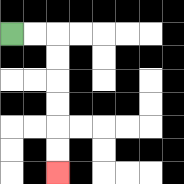{'start': '[0, 1]', 'end': '[2, 7]', 'path_directions': 'R,R,D,D,D,D,D,D', 'path_coordinates': '[[0, 1], [1, 1], [2, 1], [2, 2], [2, 3], [2, 4], [2, 5], [2, 6], [2, 7]]'}